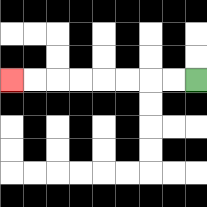{'start': '[8, 3]', 'end': '[0, 3]', 'path_directions': 'L,L,L,L,L,L,L,L', 'path_coordinates': '[[8, 3], [7, 3], [6, 3], [5, 3], [4, 3], [3, 3], [2, 3], [1, 3], [0, 3]]'}